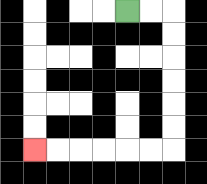{'start': '[5, 0]', 'end': '[1, 6]', 'path_directions': 'R,R,D,D,D,D,D,D,L,L,L,L,L,L', 'path_coordinates': '[[5, 0], [6, 0], [7, 0], [7, 1], [7, 2], [7, 3], [7, 4], [7, 5], [7, 6], [6, 6], [5, 6], [4, 6], [3, 6], [2, 6], [1, 6]]'}